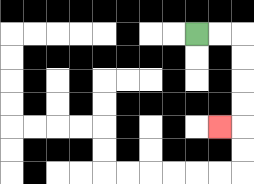{'start': '[8, 1]', 'end': '[9, 5]', 'path_directions': 'R,R,D,D,D,D,L', 'path_coordinates': '[[8, 1], [9, 1], [10, 1], [10, 2], [10, 3], [10, 4], [10, 5], [9, 5]]'}